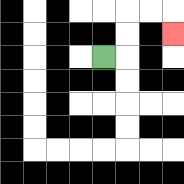{'start': '[4, 2]', 'end': '[7, 1]', 'path_directions': 'R,U,U,R,R,D', 'path_coordinates': '[[4, 2], [5, 2], [5, 1], [5, 0], [6, 0], [7, 0], [7, 1]]'}